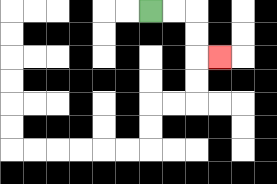{'start': '[6, 0]', 'end': '[9, 2]', 'path_directions': 'R,R,D,D,R', 'path_coordinates': '[[6, 0], [7, 0], [8, 0], [8, 1], [8, 2], [9, 2]]'}